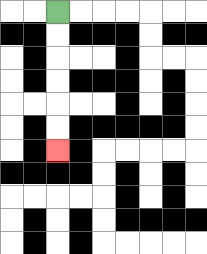{'start': '[2, 0]', 'end': '[2, 6]', 'path_directions': 'D,D,D,D,D,D', 'path_coordinates': '[[2, 0], [2, 1], [2, 2], [2, 3], [2, 4], [2, 5], [2, 6]]'}